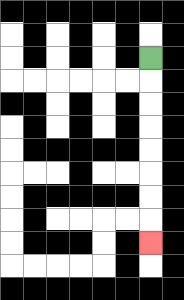{'start': '[6, 2]', 'end': '[6, 10]', 'path_directions': 'D,D,D,D,D,D,D,D', 'path_coordinates': '[[6, 2], [6, 3], [6, 4], [6, 5], [6, 6], [6, 7], [6, 8], [6, 9], [6, 10]]'}